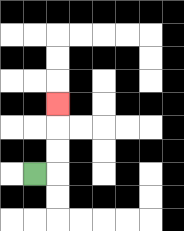{'start': '[1, 7]', 'end': '[2, 4]', 'path_directions': 'R,U,U,U', 'path_coordinates': '[[1, 7], [2, 7], [2, 6], [2, 5], [2, 4]]'}